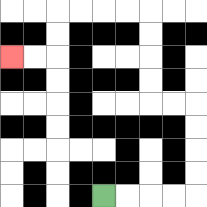{'start': '[4, 8]', 'end': '[0, 2]', 'path_directions': 'R,R,R,R,U,U,U,U,L,L,U,U,U,U,L,L,L,L,D,D,L,L', 'path_coordinates': '[[4, 8], [5, 8], [6, 8], [7, 8], [8, 8], [8, 7], [8, 6], [8, 5], [8, 4], [7, 4], [6, 4], [6, 3], [6, 2], [6, 1], [6, 0], [5, 0], [4, 0], [3, 0], [2, 0], [2, 1], [2, 2], [1, 2], [0, 2]]'}